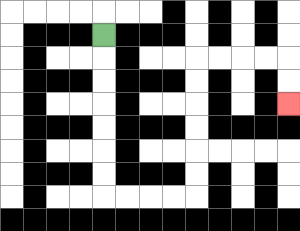{'start': '[4, 1]', 'end': '[12, 4]', 'path_directions': 'D,D,D,D,D,D,D,R,R,R,R,U,U,U,U,U,U,R,R,R,R,D,D', 'path_coordinates': '[[4, 1], [4, 2], [4, 3], [4, 4], [4, 5], [4, 6], [4, 7], [4, 8], [5, 8], [6, 8], [7, 8], [8, 8], [8, 7], [8, 6], [8, 5], [8, 4], [8, 3], [8, 2], [9, 2], [10, 2], [11, 2], [12, 2], [12, 3], [12, 4]]'}